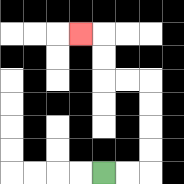{'start': '[4, 7]', 'end': '[3, 1]', 'path_directions': 'R,R,U,U,U,U,L,L,U,U,L', 'path_coordinates': '[[4, 7], [5, 7], [6, 7], [6, 6], [6, 5], [6, 4], [6, 3], [5, 3], [4, 3], [4, 2], [4, 1], [3, 1]]'}